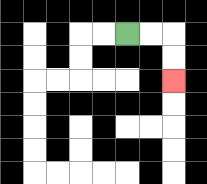{'start': '[5, 1]', 'end': '[7, 3]', 'path_directions': 'R,R,D,D', 'path_coordinates': '[[5, 1], [6, 1], [7, 1], [7, 2], [7, 3]]'}